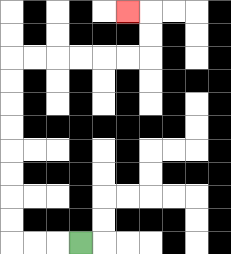{'start': '[3, 10]', 'end': '[5, 0]', 'path_directions': 'L,L,L,U,U,U,U,U,U,U,U,R,R,R,R,R,R,U,U,L', 'path_coordinates': '[[3, 10], [2, 10], [1, 10], [0, 10], [0, 9], [0, 8], [0, 7], [0, 6], [0, 5], [0, 4], [0, 3], [0, 2], [1, 2], [2, 2], [3, 2], [4, 2], [5, 2], [6, 2], [6, 1], [6, 0], [5, 0]]'}